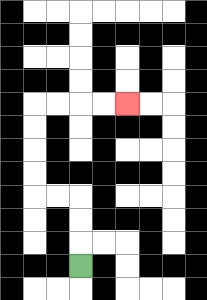{'start': '[3, 11]', 'end': '[5, 4]', 'path_directions': 'U,U,U,L,L,U,U,U,U,R,R,R,R', 'path_coordinates': '[[3, 11], [3, 10], [3, 9], [3, 8], [2, 8], [1, 8], [1, 7], [1, 6], [1, 5], [1, 4], [2, 4], [3, 4], [4, 4], [5, 4]]'}